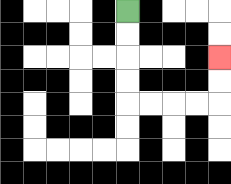{'start': '[5, 0]', 'end': '[9, 2]', 'path_directions': 'D,D,D,D,R,R,R,R,U,U', 'path_coordinates': '[[5, 0], [5, 1], [5, 2], [5, 3], [5, 4], [6, 4], [7, 4], [8, 4], [9, 4], [9, 3], [9, 2]]'}